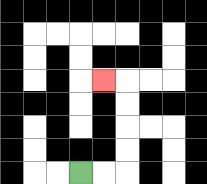{'start': '[3, 7]', 'end': '[4, 3]', 'path_directions': 'R,R,U,U,U,U,L', 'path_coordinates': '[[3, 7], [4, 7], [5, 7], [5, 6], [5, 5], [5, 4], [5, 3], [4, 3]]'}